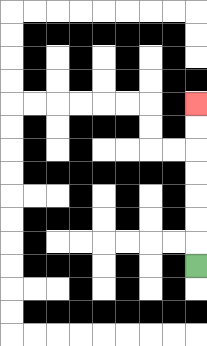{'start': '[8, 11]', 'end': '[8, 4]', 'path_directions': 'U,U,U,U,U,U,U', 'path_coordinates': '[[8, 11], [8, 10], [8, 9], [8, 8], [8, 7], [8, 6], [8, 5], [8, 4]]'}